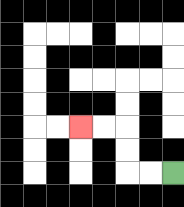{'start': '[7, 7]', 'end': '[3, 5]', 'path_directions': 'L,L,U,U,L,L', 'path_coordinates': '[[7, 7], [6, 7], [5, 7], [5, 6], [5, 5], [4, 5], [3, 5]]'}